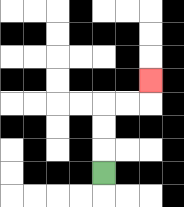{'start': '[4, 7]', 'end': '[6, 3]', 'path_directions': 'U,U,U,R,R,U', 'path_coordinates': '[[4, 7], [4, 6], [4, 5], [4, 4], [5, 4], [6, 4], [6, 3]]'}